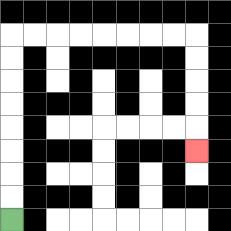{'start': '[0, 9]', 'end': '[8, 6]', 'path_directions': 'U,U,U,U,U,U,U,U,R,R,R,R,R,R,R,R,D,D,D,D,D', 'path_coordinates': '[[0, 9], [0, 8], [0, 7], [0, 6], [0, 5], [0, 4], [0, 3], [0, 2], [0, 1], [1, 1], [2, 1], [3, 1], [4, 1], [5, 1], [6, 1], [7, 1], [8, 1], [8, 2], [8, 3], [8, 4], [8, 5], [8, 6]]'}